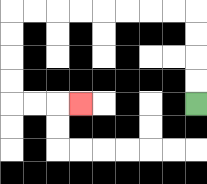{'start': '[8, 4]', 'end': '[3, 4]', 'path_directions': 'U,U,U,U,L,L,L,L,L,L,L,L,D,D,D,D,R,R,R', 'path_coordinates': '[[8, 4], [8, 3], [8, 2], [8, 1], [8, 0], [7, 0], [6, 0], [5, 0], [4, 0], [3, 0], [2, 0], [1, 0], [0, 0], [0, 1], [0, 2], [0, 3], [0, 4], [1, 4], [2, 4], [3, 4]]'}